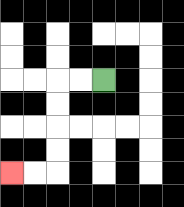{'start': '[4, 3]', 'end': '[0, 7]', 'path_directions': 'L,L,D,D,D,D,L,L', 'path_coordinates': '[[4, 3], [3, 3], [2, 3], [2, 4], [2, 5], [2, 6], [2, 7], [1, 7], [0, 7]]'}